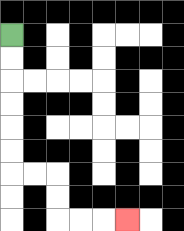{'start': '[0, 1]', 'end': '[5, 9]', 'path_directions': 'D,D,D,D,D,D,R,R,D,D,R,R,R', 'path_coordinates': '[[0, 1], [0, 2], [0, 3], [0, 4], [0, 5], [0, 6], [0, 7], [1, 7], [2, 7], [2, 8], [2, 9], [3, 9], [4, 9], [5, 9]]'}